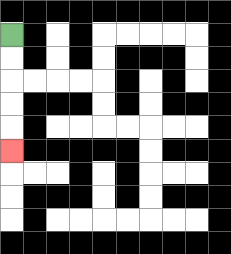{'start': '[0, 1]', 'end': '[0, 6]', 'path_directions': 'D,D,D,D,D', 'path_coordinates': '[[0, 1], [0, 2], [0, 3], [0, 4], [0, 5], [0, 6]]'}